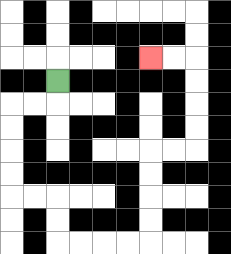{'start': '[2, 3]', 'end': '[6, 2]', 'path_directions': 'D,L,L,D,D,D,D,R,R,D,D,R,R,R,R,U,U,U,U,R,R,U,U,U,U,L,L', 'path_coordinates': '[[2, 3], [2, 4], [1, 4], [0, 4], [0, 5], [0, 6], [0, 7], [0, 8], [1, 8], [2, 8], [2, 9], [2, 10], [3, 10], [4, 10], [5, 10], [6, 10], [6, 9], [6, 8], [6, 7], [6, 6], [7, 6], [8, 6], [8, 5], [8, 4], [8, 3], [8, 2], [7, 2], [6, 2]]'}